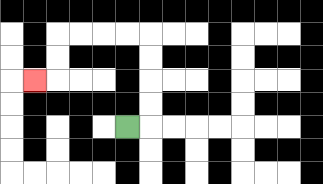{'start': '[5, 5]', 'end': '[1, 3]', 'path_directions': 'R,U,U,U,U,L,L,L,L,D,D,L', 'path_coordinates': '[[5, 5], [6, 5], [6, 4], [6, 3], [6, 2], [6, 1], [5, 1], [4, 1], [3, 1], [2, 1], [2, 2], [2, 3], [1, 3]]'}